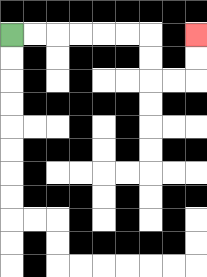{'start': '[0, 1]', 'end': '[8, 1]', 'path_directions': 'R,R,R,R,R,R,D,D,R,R,U,U', 'path_coordinates': '[[0, 1], [1, 1], [2, 1], [3, 1], [4, 1], [5, 1], [6, 1], [6, 2], [6, 3], [7, 3], [8, 3], [8, 2], [8, 1]]'}